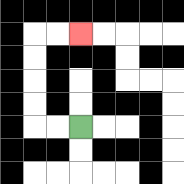{'start': '[3, 5]', 'end': '[3, 1]', 'path_directions': 'L,L,U,U,U,U,R,R', 'path_coordinates': '[[3, 5], [2, 5], [1, 5], [1, 4], [1, 3], [1, 2], [1, 1], [2, 1], [3, 1]]'}